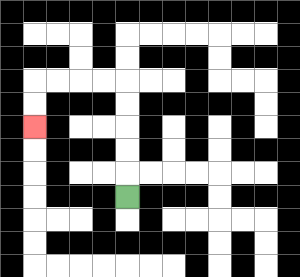{'start': '[5, 8]', 'end': '[1, 5]', 'path_directions': 'U,U,U,U,U,L,L,L,L,D,D', 'path_coordinates': '[[5, 8], [5, 7], [5, 6], [5, 5], [5, 4], [5, 3], [4, 3], [3, 3], [2, 3], [1, 3], [1, 4], [1, 5]]'}